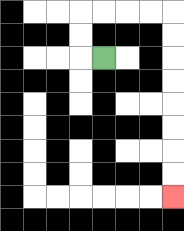{'start': '[4, 2]', 'end': '[7, 8]', 'path_directions': 'L,U,U,R,R,R,R,D,D,D,D,D,D,D,D', 'path_coordinates': '[[4, 2], [3, 2], [3, 1], [3, 0], [4, 0], [5, 0], [6, 0], [7, 0], [7, 1], [7, 2], [7, 3], [7, 4], [7, 5], [7, 6], [7, 7], [7, 8]]'}